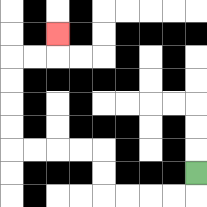{'start': '[8, 7]', 'end': '[2, 1]', 'path_directions': 'D,L,L,L,L,U,U,L,L,L,L,U,U,U,U,R,R,U', 'path_coordinates': '[[8, 7], [8, 8], [7, 8], [6, 8], [5, 8], [4, 8], [4, 7], [4, 6], [3, 6], [2, 6], [1, 6], [0, 6], [0, 5], [0, 4], [0, 3], [0, 2], [1, 2], [2, 2], [2, 1]]'}